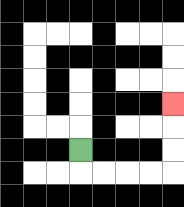{'start': '[3, 6]', 'end': '[7, 4]', 'path_directions': 'D,R,R,R,R,U,U,U', 'path_coordinates': '[[3, 6], [3, 7], [4, 7], [5, 7], [6, 7], [7, 7], [7, 6], [7, 5], [7, 4]]'}